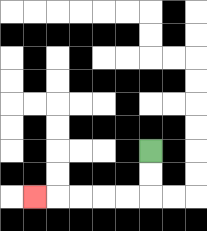{'start': '[6, 6]', 'end': '[1, 8]', 'path_directions': 'D,D,L,L,L,L,L', 'path_coordinates': '[[6, 6], [6, 7], [6, 8], [5, 8], [4, 8], [3, 8], [2, 8], [1, 8]]'}